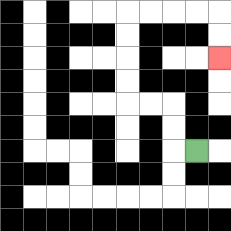{'start': '[8, 6]', 'end': '[9, 2]', 'path_directions': 'L,U,U,L,L,U,U,U,U,R,R,R,R,D,D', 'path_coordinates': '[[8, 6], [7, 6], [7, 5], [7, 4], [6, 4], [5, 4], [5, 3], [5, 2], [5, 1], [5, 0], [6, 0], [7, 0], [8, 0], [9, 0], [9, 1], [9, 2]]'}